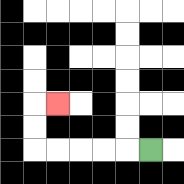{'start': '[6, 6]', 'end': '[2, 4]', 'path_directions': 'L,L,L,L,L,U,U,R', 'path_coordinates': '[[6, 6], [5, 6], [4, 6], [3, 6], [2, 6], [1, 6], [1, 5], [1, 4], [2, 4]]'}